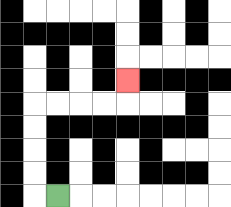{'start': '[2, 8]', 'end': '[5, 3]', 'path_directions': 'L,U,U,U,U,R,R,R,R,U', 'path_coordinates': '[[2, 8], [1, 8], [1, 7], [1, 6], [1, 5], [1, 4], [2, 4], [3, 4], [4, 4], [5, 4], [5, 3]]'}